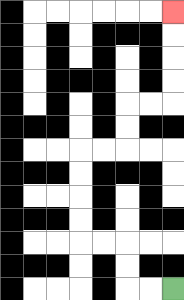{'start': '[7, 12]', 'end': '[7, 0]', 'path_directions': 'L,L,U,U,L,L,U,U,U,U,R,R,U,U,R,R,U,U,U,U', 'path_coordinates': '[[7, 12], [6, 12], [5, 12], [5, 11], [5, 10], [4, 10], [3, 10], [3, 9], [3, 8], [3, 7], [3, 6], [4, 6], [5, 6], [5, 5], [5, 4], [6, 4], [7, 4], [7, 3], [7, 2], [7, 1], [7, 0]]'}